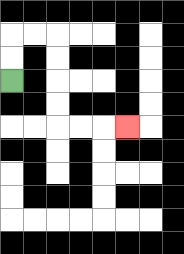{'start': '[0, 3]', 'end': '[5, 5]', 'path_directions': 'U,U,R,R,D,D,D,D,R,R,R', 'path_coordinates': '[[0, 3], [0, 2], [0, 1], [1, 1], [2, 1], [2, 2], [2, 3], [2, 4], [2, 5], [3, 5], [4, 5], [5, 5]]'}